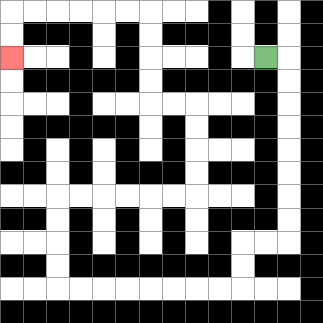{'start': '[11, 2]', 'end': '[0, 2]', 'path_directions': 'R,D,D,D,D,D,D,D,D,L,L,D,D,L,L,L,L,L,L,L,L,U,U,U,U,R,R,R,R,R,R,U,U,U,U,L,L,U,U,U,U,L,L,L,L,L,L,D,D', 'path_coordinates': '[[11, 2], [12, 2], [12, 3], [12, 4], [12, 5], [12, 6], [12, 7], [12, 8], [12, 9], [12, 10], [11, 10], [10, 10], [10, 11], [10, 12], [9, 12], [8, 12], [7, 12], [6, 12], [5, 12], [4, 12], [3, 12], [2, 12], [2, 11], [2, 10], [2, 9], [2, 8], [3, 8], [4, 8], [5, 8], [6, 8], [7, 8], [8, 8], [8, 7], [8, 6], [8, 5], [8, 4], [7, 4], [6, 4], [6, 3], [6, 2], [6, 1], [6, 0], [5, 0], [4, 0], [3, 0], [2, 0], [1, 0], [0, 0], [0, 1], [0, 2]]'}